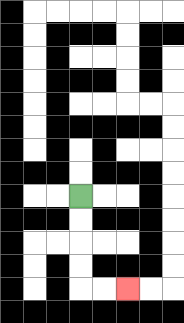{'start': '[3, 8]', 'end': '[5, 12]', 'path_directions': 'D,D,D,D,R,R', 'path_coordinates': '[[3, 8], [3, 9], [3, 10], [3, 11], [3, 12], [4, 12], [5, 12]]'}